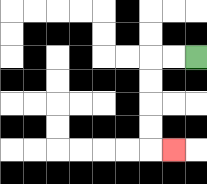{'start': '[8, 2]', 'end': '[7, 6]', 'path_directions': 'L,L,D,D,D,D,R', 'path_coordinates': '[[8, 2], [7, 2], [6, 2], [6, 3], [6, 4], [6, 5], [6, 6], [7, 6]]'}